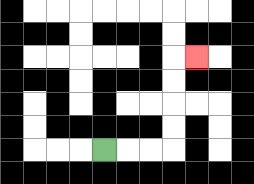{'start': '[4, 6]', 'end': '[8, 2]', 'path_directions': 'R,R,R,U,U,U,U,R', 'path_coordinates': '[[4, 6], [5, 6], [6, 6], [7, 6], [7, 5], [7, 4], [7, 3], [7, 2], [8, 2]]'}